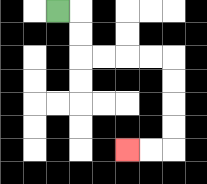{'start': '[2, 0]', 'end': '[5, 6]', 'path_directions': 'R,D,D,R,R,R,R,D,D,D,D,L,L', 'path_coordinates': '[[2, 0], [3, 0], [3, 1], [3, 2], [4, 2], [5, 2], [6, 2], [7, 2], [7, 3], [7, 4], [7, 5], [7, 6], [6, 6], [5, 6]]'}